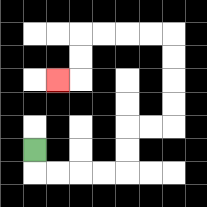{'start': '[1, 6]', 'end': '[2, 3]', 'path_directions': 'D,R,R,R,R,U,U,R,R,U,U,U,U,L,L,L,L,D,D,L', 'path_coordinates': '[[1, 6], [1, 7], [2, 7], [3, 7], [4, 7], [5, 7], [5, 6], [5, 5], [6, 5], [7, 5], [7, 4], [7, 3], [7, 2], [7, 1], [6, 1], [5, 1], [4, 1], [3, 1], [3, 2], [3, 3], [2, 3]]'}